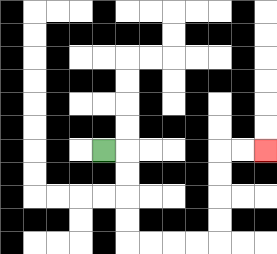{'start': '[4, 6]', 'end': '[11, 6]', 'path_directions': 'R,D,D,D,D,R,R,R,R,U,U,U,U,R,R', 'path_coordinates': '[[4, 6], [5, 6], [5, 7], [5, 8], [5, 9], [5, 10], [6, 10], [7, 10], [8, 10], [9, 10], [9, 9], [9, 8], [9, 7], [9, 6], [10, 6], [11, 6]]'}